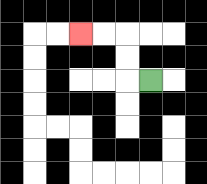{'start': '[6, 3]', 'end': '[3, 1]', 'path_directions': 'L,U,U,L,L', 'path_coordinates': '[[6, 3], [5, 3], [5, 2], [5, 1], [4, 1], [3, 1]]'}